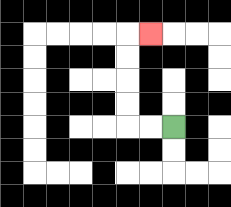{'start': '[7, 5]', 'end': '[6, 1]', 'path_directions': 'L,L,U,U,U,U,R', 'path_coordinates': '[[7, 5], [6, 5], [5, 5], [5, 4], [5, 3], [5, 2], [5, 1], [6, 1]]'}